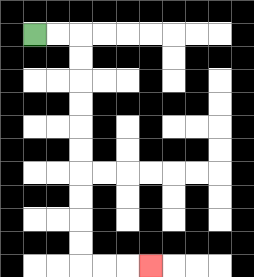{'start': '[1, 1]', 'end': '[6, 11]', 'path_directions': 'R,R,D,D,D,D,D,D,D,D,D,D,R,R,R', 'path_coordinates': '[[1, 1], [2, 1], [3, 1], [3, 2], [3, 3], [3, 4], [3, 5], [3, 6], [3, 7], [3, 8], [3, 9], [3, 10], [3, 11], [4, 11], [5, 11], [6, 11]]'}